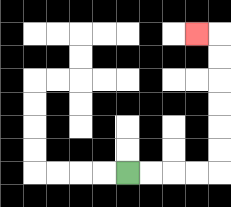{'start': '[5, 7]', 'end': '[8, 1]', 'path_directions': 'R,R,R,R,U,U,U,U,U,U,L', 'path_coordinates': '[[5, 7], [6, 7], [7, 7], [8, 7], [9, 7], [9, 6], [9, 5], [9, 4], [9, 3], [9, 2], [9, 1], [8, 1]]'}